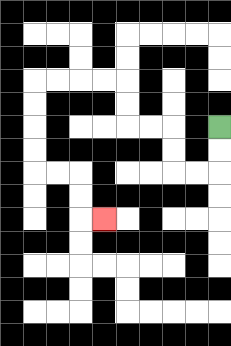{'start': '[9, 5]', 'end': '[4, 9]', 'path_directions': 'D,D,L,L,U,U,L,L,U,U,L,L,L,L,D,D,D,D,R,R,D,D,R', 'path_coordinates': '[[9, 5], [9, 6], [9, 7], [8, 7], [7, 7], [7, 6], [7, 5], [6, 5], [5, 5], [5, 4], [5, 3], [4, 3], [3, 3], [2, 3], [1, 3], [1, 4], [1, 5], [1, 6], [1, 7], [2, 7], [3, 7], [3, 8], [3, 9], [4, 9]]'}